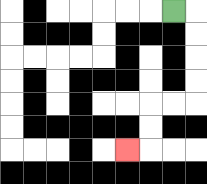{'start': '[7, 0]', 'end': '[5, 6]', 'path_directions': 'R,D,D,D,D,L,L,D,D,L', 'path_coordinates': '[[7, 0], [8, 0], [8, 1], [8, 2], [8, 3], [8, 4], [7, 4], [6, 4], [6, 5], [6, 6], [5, 6]]'}